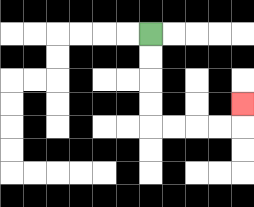{'start': '[6, 1]', 'end': '[10, 4]', 'path_directions': 'D,D,D,D,R,R,R,R,U', 'path_coordinates': '[[6, 1], [6, 2], [6, 3], [6, 4], [6, 5], [7, 5], [8, 5], [9, 5], [10, 5], [10, 4]]'}